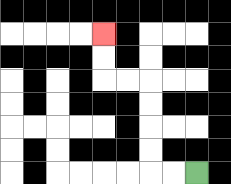{'start': '[8, 7]', 'end': '[4, 1]', 'path_directions': 'L,L,U,U,U,U,L,L,U,U', 'path_coordinates': '[[8, 7], [7, 7], [6, 7], [6, 6], [6, 5], [6, 4], [6, 3], [5, 3], [4, 3], [4, 2], [4, 1]]'}